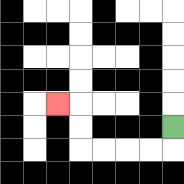{'start': '[7, 5]', 'end': '[2, 4]', 'path_directions': 'D,L,L,L,L,U,U,L', 'path_coordinates': '[[7, 5], [7, 6], [6, 6], [5, 6], [4, 6], [3, 6], [3, 5], [3, 4], [2, 4]]'}